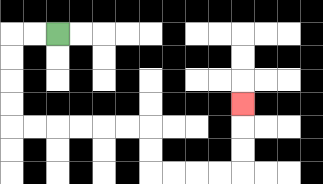{'start': '[2, 1]', 'end': '[10, 4]', 'path_directions': 'L,L,D,D,D,D,R,R,R,R,R,R,D,D,R,R,R,R,U,U,U', 'path_coordinates': '[[2, 1], [1, 1], [0, 1], [0, 2], [0, 3], [0, 4], [0, 5], [1, 5], [2, 5], [3, 5], [4, 5], [5, 5], [6, 5], [6, 6], [6, 7], [7, 7], [8, 7], [9, 7], [10, 7], [10, 6], [10, 5], [10, 4]]'}